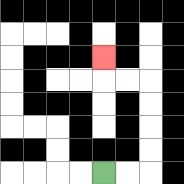{'start': '[4, 7]', 'end': '[4, 2]', 'path_directions': 'R,R,U,U,U,U,L,L,U', 'path_coordinates': '[[4, 7], [5, 7], [6, 7], [6, 6], [6, 5], [6, 4], [6, 3], [5, 3], [4, 3], [4, 2]]'}